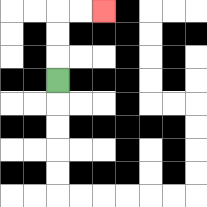{'start': '[2, 3]', 'end': '[4, 0]', 'path_directions': 'U,U,U,R,R', 'path_coordinates': '[[2, 3], [2, 2], [2, 1], [2, 0], [3, 0], [4, 0]]'}